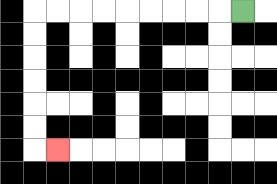{'start': '[10, 0]', 'end': '[2, 6]', 'path_directions': 'L,L,L,L,L,L,L,L,L,D,D,D,D,D,D,R', 'path_coordinates': '[[10, 0], [9, 0], [8, 0], [7, 0], [6, 0], [5, 0], [4, 0], [3, 0], [2, 0], [1, 0], [1, 1], [1, 2], [1, 3], [1, 4], [1, 5], [1, 6], [2, 6]]'}